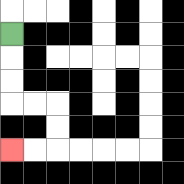{'start': '[0, 1]', 'end': '[0, 6]', 'path_directions': 'D,D,D,R,R,D,D,L,L', 'path_coordinates': '[[0, 1], [0, 2], [0, 3], [0, 4], [1, 4], [2, 4], [2, 5], [2, 6], [1, 6], [0, 6]]'}